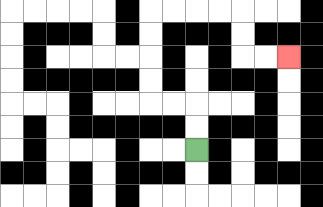{'start': '[8, 6]', 'end': '[12, 2]', 'path_directions': 'U,U,L,L,U,U,U,U,R,R,R,R,D,D,R,R', 'path_coordinates': '[[8, 6], [8, 5], [8, 4], [7, 4], [6, 4], [6, 3], [6, 2], [6, 1], [6, 0], [7, 0], [8, 0], [9, 0], [10, 0], [10, 1], [10, 2], [11, 2], [12, 2]]'}